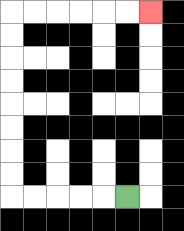{'start': '[5, 8]', 'end': '[6, 0]', 'path_directions': 'L,L,L,L,L,U,U,U,U,U,U,U,U,R,R,R,R,R,R', 'path_coordinates': '[[5, 8], [4, 8], [3, 8], [2, 8], [1, 8], [0, 8], [0, 7], [0, 6], [0, 5], [0, 4], [0, 3], [0, 2], [0, 1], [0, 0], [1, 0], [2, 0], [3, 0], [4, 0], [5, 0], [6, 0]]'}